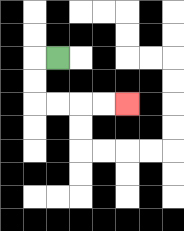{'start': '[2, 2]', 'end': '[5, 4]', 'path_directions': 'L,D,D,R,R,R,R', 'path_coordinates': '[[2, 2], [1, 2], [1, 3], [1, 4], [2, 4], [3, 4], [4, 4], [5, 4]]'}